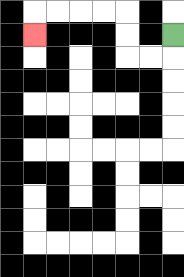{'start': '[7, 1]', 'end': '[1, 1]', 'path_directions': 'D,L,L,U,U,L,L,L,L,D', 'path_coordinates': '[[7, 1], [7, 2], [6, 2], [5, 2], [5, 1], [5, 0], [4, 0], [3, 0], [2, 0], [1, 0], [1, 1]]'}